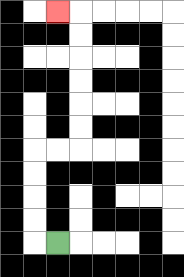{'start': '[2, 10]', 'end': '[2, 0]', 'path_directions': 'L,U,U,U,U,R,R,U,U,U,U,U,U,L', 'path_coordinates': '[[2, 10], [1, 10], [1, 9], [1, 8], [1, 7], [1, 6], [2, 6], [3, 6], [3, 5], [3, 4], [3, 3], [3, 2], [3, 1], [3, 0], [2, 0]]'}